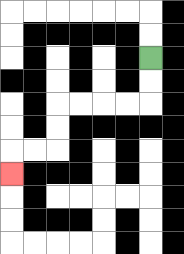{'start': '[6, 2]', 'end': '[0, 7]', 'path_directions': 'D,D,L,L,L,L,D,D,L,L,D', 'path_coordinates': '[[6, 2], [6, 3], [6, 4], [5, 4], [4, 4], [3, 4], [2, 4], [2, 5], [2, 6], [1, 6], [0, 6], [0, 7]]'}